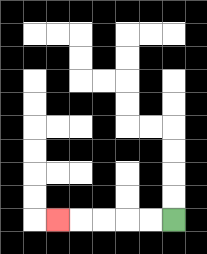{'start': '[7, 9]', 'end': '[2, 9]', 'path_directions': 'L,L,L,L,L', 'path_coordinates': '[[7, 9], [6, 9], [5, 9], [4, 9], [3, 9], [2, 9]]'}